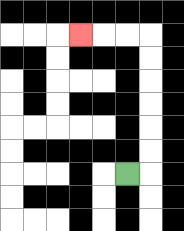{'start': '[5, 7]', 'end': '[3, 1]', 'path_directions': 'R,U,U,U,U,U,U,L,L,L', 'path_coordinates': '[[5, 7], [6, 7], [6, 6], [6, 5], [6, 4], [6, 3], [6, 2], [6, 1], [5, 1], [4, 1], [3, 1]]'}